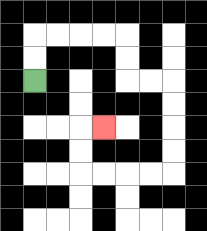{'start': '[1, 3]', 'end': '[4, 5]', 'path_directions': 'U,U,R,R,R,R,D,D,R,R,D,D,D,D,L,L,L,L,U,U,R', 'path_coordinates': '[[1, 3], [1, 2], [1, 1], [2, 1], [3, 1], [4, 1], [5, 1], [5, 2], [5, 3], [6, 3], [7, 3], [7, 4], [7, 5], [7, 6], [7, 7], [6, 7], [5, 7], [4, 7], [3, 7], [3, 6], [3, 5], [4, 5]]'}